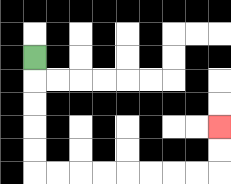{'start': '[1, 2]', 'end': '[9, 5]', 'path_directions': 'D,D,D,D,D,R,R,R,R,R,R,R,R,U,U', 'path_coordinates': '[[1, 2], [1, 3], [1, 4], [1, 5], [1, 6], [1, 7], [2, 7], [3, 7], [4, 7], [5, 7], [6, 7], [7, 7], [8, 7], [9, 7], [9, 6], [9, 5]]'}